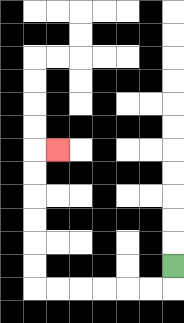{'start': '[7, 11]', 'end': '[2, 6]', 'path_directions': 'D,L,L,L,L,L,L,U,U,U,U,U,U,R', 'path_coordinates': '[[7, 11], [7, 12], [6, 12], [5, 12], [4, 12], [3, 12], [2, 12], [1, 12], [1, 11], [1, 10], [1, 9], [1, 8], [1, 7], [1, 6], [2, 6]]'}